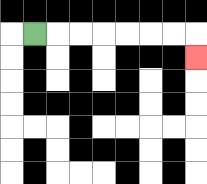{'start': '[1, 1]', 'end': '[8, 2]', 'path_directions': 'R,R,R,R,R,R,R,D', 'path_coordinates': '[[1, 1], [2, 1], [3, 1], [4, 1], [5, 1], [6, 1], [7, 1], [8, 1], [8, 2]]'}